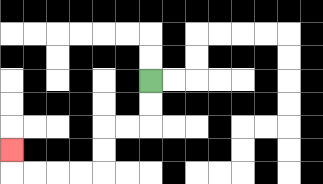{'start': '[6, 3]', 'end': '[0, 6]', 'path_directions': 'D,D,L,L,D,D,L,L,L,L,U', 'path_coordinates': '[[6, 3], [6, 4], [6, 5], [5, 5], [4, 5], [4, 6], [4, 7], [3, 7], [2, 7], [1, 7], [0, 7], [0, 6]]'}